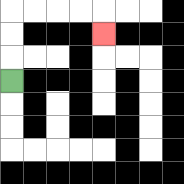{'start': '[0, 3]', 'end': '[4, 1]', 'path_directions': 'U,U,U,R,R,R,R,D', 'path_coordinates': '[[0, 3], [0, 2], [0, 1], [0, 0], [1, 0], [2, 0], [3, 0], [4, 0], [4, 1]]'}